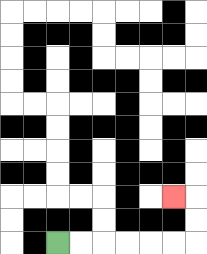{'start': '[2, 10]', 'end': '[7, 8]', 'path_directions': 'R,R,R,R,R,R,U,U,L', 'path_coordinates': '[[2, 10], [3, 10], [4, 10], [5, 10], [6, 10], [7, 10], [8, 10], [8, 9], [8, 8], [7, 8]]'}